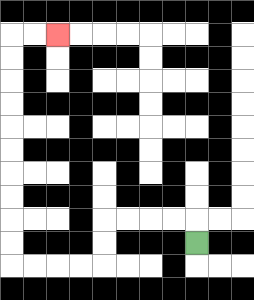{'start': '[8, 10]', 'end': '[2, 1]', 'path_directions': 'U,L,L,L,L,D,D,L,L,L,L,U,U,U,U,U,U,U,U,U,U,R,R', 'path_coordinates': '[[8, 10], [8, 9], [7, 9], [6, 9], [5, 9], [4, 9], [4, 10], [4, 11], [3, 11], [2, 11], [1, 11], [0, 11], [0, 10], [0, 9], [0, 8], [0, 7], [0, 6], [0, 5], [0, 4], [0, 3], [0, 2], [0, 1], [1, 1], [2, 1]]'}